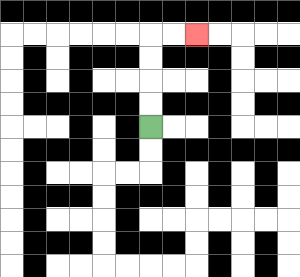{'start': '[6, 5]', 'end': '[8, 1]', 'path_directions': 'U,U,U,U,R,R', 'path_coordinates': '[[6, 5], [6, 4], [6, 3], [6, 2], [6, 1], [7, 1], [8, 1]]'}